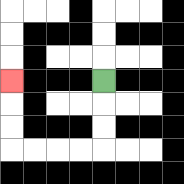{'start': '[4, 3]', 'end': '[0, 3]', 'path_directions': 'D,D,D,L,L,L,L,U,U,U', 'path_coordinates': '[[4, 3], [4, 4], [4, 5], [4, 6], [3, 6], [2, 6], [1, 6], [0, 6], [0, 5], [0, 4], [0, 3]]'}